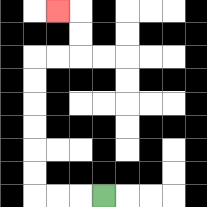{'start': '[4, 8]', 'end': '[2, 0]', 'path_directions': 'L,L,L,U,U,U,U,U,U,R,R,U,U,L', 'path_coordinates': '[[4, 8], [3, 8], [2, 8], [1, 8], [1, 7], [1, 6], [1, 5], [1, 4], [1, 3], [1, 2], [2, 2], [3, 2], [3, 1], [3, 0], [2, 0]]'}